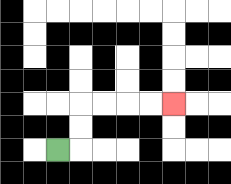{'start': '[2, 6]', 'end': '[7, 4]', 'path_directions': 'R,U,U,R,R,R,R', 'path_coordinates': '[[2, 6], [3, 6], [3, 5], [3, 4], [4, 4], [5, 4], [6, 4], [7, 4]]'}